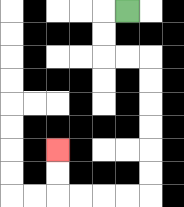{'start': '[5, 0]', 'end': '[2, 6]', 'path_directions': 'L,D,D,R,R,D,D,D,D,D,D,L,L,L,L,U,U', 'path_coordinates': '[[5, 0], [4, 0], [4, 1], [4, 2], [5, 2], [6, 2], [6, 3], [6, 4], [6, 5], [6, 6], [6, 7], [6, 8], [5, 8], [4, 8], [3, 8], [2, 8], [2, 7], [2, 6]]'}